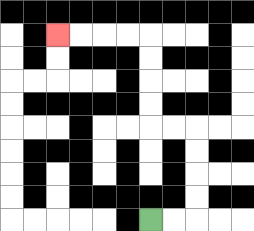{'start': '[6, 9]', 'end': '[2, 1]', 'path_directions': 'R,R,U,U,U,U,L,L,U,U,U,U,L,L,L,L', 'path_coordinates': '[[6, 9], [7, 9], [8, 9], [8, 8], [8, 7], [8, 6], [8, 5], [7, 5], [6, 5], [6, 4], [6, 3], [6, 2], [6, 1], [5, 1], [4, 1], [3, 1], [2, 1]]'}